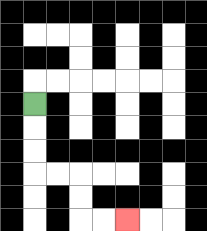{'start': '[1, 4]', 'end': '[5, 9]', 'path_directions': 'D,D,D,R,R,D,D,R,R', 'path_coordinates': '[[1, 4], [1, 5], [1, 6], [1, 7], [2, 7], [3, 7], [3, 8], [3, 9], [4, 9], [5, 9]]'}